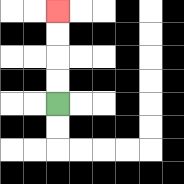{'start': '[2, 4]', 'end': '[2, 0]', 'path_directions': 'U,U,U,U', 'path_coordinates': '[[2, 4], [2, 3], [2, 2], [2, 1], [2, 0]]'}